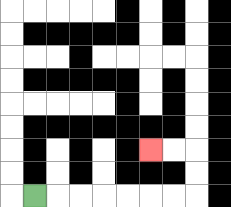{'start': '[1, 8]', 'end': '[6, 6]', 'path_directions': 'R,R,R,R,R,R,R,U,U,L,L', 'path_coordinates': '[[1, 8], [2, 8], [3, 8], [4, 8], [5, 8], [6, 8], [7, 8], [8, 8], [8, 7], [8, 6], [7, 6], [6, 6]]'}